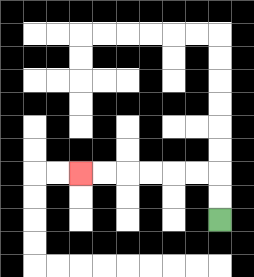{'start': '[9, 9]', 'end': '[3, 7]', 'path_directions': 'U,U,L,L,L,L,L,L', 'path_coordinates': '[[9, 9], [9, 8], [9, 7], [8, 7], [7, 7], [6, 7], [5, 7], [4, 7], [3, 7]]'}